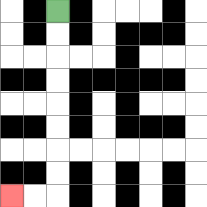{'start': '[2, 0]', 'end': '[0, 8]', 'path_directions': 'D,D,D,D,D,D,D,D,L,L', 'path_coordinates': '[[2, 0], [2, 1], [2, 2], [2, 3], [2, 4], [2, 5], [2, 6], [2, 7], [2, 8], [1, 8], [0, 8]]'}